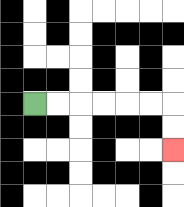{'start': '[1, 4]', 'end': '[7, 6]', 'path_directions': 'R,R,R,R,R,R,D,D', 'path_coordinates': '[[1, 4], [2, 4], [3, 4], [4, 4], [5, 4], [6, 4], [7, 4], [7, 5], [7, 6]]'}